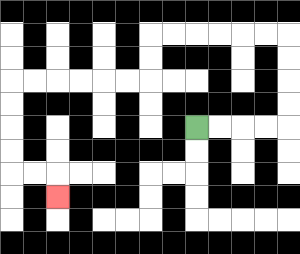{'start': '[8, 5]', 'end': '[2, 8]', 'path_directions': 'R,R,R,R,U,U,U,U,L,L,L,L,L,L,D,D,L,L,L,L,L,L,D,D,D,D,R,R,D', 'path_coordinates': '[[8, 5], [9, 5], [10, 5], [11, 5], [12, 5], [12, 4], [12, 3], [12, 2], [12, 1], [11, 1], [10, 1], [9, 1], [8, 1], [7, 1], [6, 1], [6, 2], [6, 3], [5, 3], [4, 3], [3, 3], [2, 3], [1, 3], [0, 3], [0, 4], [0, 5], [0, 6], [0, 7], [1, 7], [2, 7], [2, 8]]'}